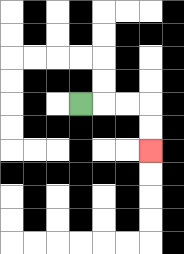{'start': '[3, 4]', 'end': '[6, 6]', 'path_directions': 'R,R,R,D,D', 'path_coordinates': '[[3, 4], [4, 4], [5, 4], [6, 4], [6, 5], [6, 6]]'}